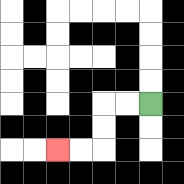{'start': '[6, 4]', 'end': '[2, 6]', 'path_directions': 'L,L,D,D,L,L', 'path_coordinates': '[[6, 4], [5, 4], [4, 4], [4, 5], [4, 6], [3, 6], [2, 6]]'}